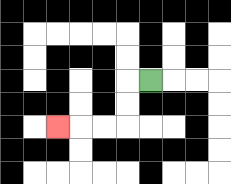{'start': '[6, 3]', 'end': '[2, 5]', 'path_directions': 'L,D,D,L,L,L', 'path_coordinates': '[[6, 3], [5, 3], [5, 4], [5, 5], [4, 5], [3, 5], [2, 5]]'}